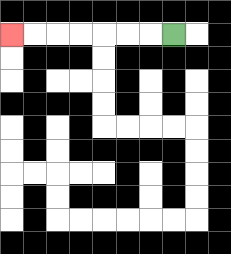{'start': '[7, 1]', 'end': '[0, 1]', 'path_directions': 'L,L,L,L,L,L,L', 'path_coordinates': '[[7, 1], [6, 1], [5, 1], [4, 1], [3, 1], [2, 1], [1, 1], [0, 1]]'}